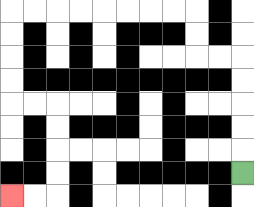{'start': '[10, 7]', 'end': '[0, 8]', 'path_directions': 'U,U,U,U,U,L,L,U,U,L,L,L,L,L,L,L,L,D,D,D,D,R,R,D,D,D,D,L,L', 'path_coordinates': '[[10, 7], [10, 6], [10, 5], [10, 4], [10, 3], [10, 2], [9, 2], [8, 2], [8, 1], [8, 0], [7, 0], [6, 0], [5, 0], [4, 0], [3, 0], [2, 0], [1, 0], [0, 0], [0, 1], [0, 2], [0, 3], [0, 4], [1, 4], [2, 4], [2, 5], [2, 6], [2, 7], [2, 8], [1, 8], [0, 8]]'}